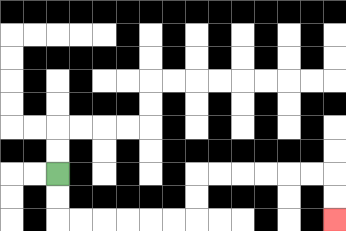{'start': '[2, 7]', 'end': '[14, 9]', 'path_directions': 'D,D,R,R,R,R,R,R,U,U,R,R,R,R,R,R,D,D', 'path_coordinates': '[[2, 7], [2, 8], [2, 9], [3, 9], [4, 9], [5, 9], [6, 9], [7, 9], [8, 9], [8, 8], [8, 7], [9, 7], [10, 7], [11, 7], [12, 7], [13, 7], [14, 7], [14, 8], [14, 9]]'}